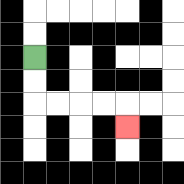{'start': '[1, 2]', 'end': '[5, 5]', 'path_directions': 'D,D,R,R,R,R,D', 'path_coordinates': '[[1, 2], [1, 3], [1, 4], [2, 4], [3, 4], [4, 4], [5, 4], [5, 5]]'}